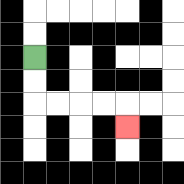{'start': '[1, 2]', 'end': '[5, 5]', 'path_directions': 'D,D,R,R,R,R,D', 'path_coordinates': '[[1, 2], [1, 3], [1, 4], [2, 4], [3, 4], [4, 4], [5, 4], [5, 5]]'}